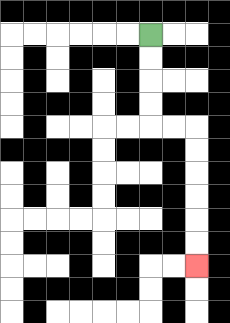{'start': '[6, 1]', 'end': '[8, 11]', 'path_directions': 'D,D,D,D,R,R,D,D,D,D,D,D', 'path_coordinates': '[[6, 1], [6, 2], [6, 3], [6, 4], [6, 5], [7, 5], [8, 5], [8, 6], [8, 7], [8, 8], [8, 9], [8, 10], [8, 11]]'}